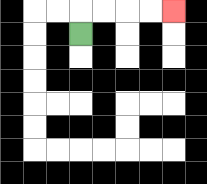{'start': '[3, 1]', 'end': '[7, 0]', 'path_directions': 'U,R,R,R,R', 'path_coordinates': '[[3, 1], [3, 0], [4, 0], [5, 0], [6, 0], [7, 0]]'}